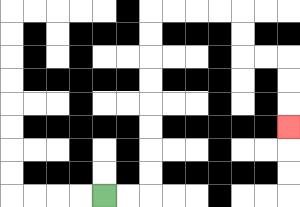{'start': '[4, 8]', 'end': '[12, 5]', 'path_directions': 'R,R,U,U,U,U,U,U,U,U,R,R,R,R,D,D,R,R,D,D,D', 'path_coordinates': '[[4, 8], [5, 8], [6, 8], [6, 7], [6, 6], [6, 5], [6, 4], [6, 3], [6, 2], [6, 1], [6, 0], [7, 0], [8, 0], [9, 0], [10, 0], [10, 1], [10, 2], [11, 2], [12, 2], [12, 3], [12, 4], [12, 5]]'}